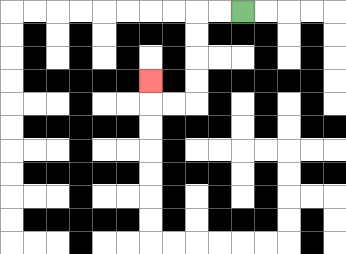{'start': '[10, 0]', 'end': '[6, 3]', 'path_directions': 'L,L,D,D,D,D,L,L,U', 'path_coordinates': '[[10, 0], [9, 0], [8, 0], [8, 1], [8, 2], [8, 3], [8, 4], [7, 4], [6, 4], [6, 3]]'}